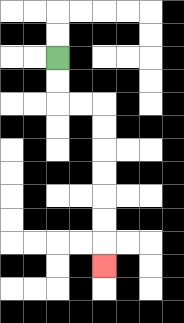{'start': '[2, 2]', 'end': '[4, 11]', 'path_directions': 'D,D,R,R,D,D,D,D,D,D,D', 'path_coordinates': '[[2, 2], [2, 3], [2, 4], [3, 4], [4, 4], [4, 5], [4, 6], [4, 7], [4, 8], [4, 9], [4, 10], [4, 11]]'}